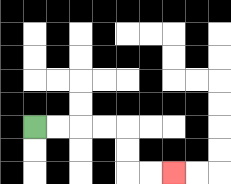{'start': '[1, 5]', 'end': '[7, 7]', 'path_directions': 'R,R,R,R,D,D,R,R', 'path_coordinates': '[[1, 5], [2, 5], [3, 5], [4, 5], [5, 5], [5, 6], [5, 7], [6, 7], [7, 7]]'}